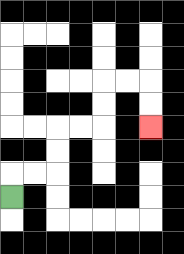{'start': '[0, 8]', 'end': '[6, 5]', 'path_directions': 'U,R,R,U,U,R,R,U,U,R,R,D,D', 'path_coordinates': '[[0, 8], [0, 7], [1, 7], [2, 7], [2, 6], [2, 5], [3, 5], [4, 5], [4, 4], [4, 3], [5, 3], [6, 3], [6, 4], [6, 5]]'}